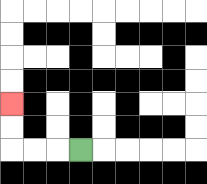{'start': '[3, 6]', 'end': '[0, 4]', 'path_directions': 'L,L,L,U,U', 'path_coordinates': '[[3, 6], [2, 6], [1, 6], [0, 6], [0, 5], [0, 4]]'}